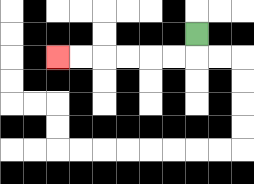{'start': '[8, 1]', 'end': '[2, 2]', 'path_directions': 'D,L,L,L,L,L,L', 'path_coordinates': '[[8, 1], [8, 2], [7, 2], [6, 2], [5, 2], [4, 2], [3, 2], [2, 2]]'}